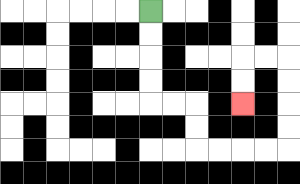{'start': '[6, 0]', 'end': '[10, 4]', 'path_directions': 'D,D,D,D,R,R,D,D,R,R,R,R,U,U,U,U,L,L,D,D', 'path_coordinates': '[[6, 0], [6, 1], [6, 2], [6, 3], [6, 4], [7, 4], [8, 4], [8, 5], [8, 6], [9, 6], [10, 6], [11, 6], [12, 6], [12, 5], [12, 4], [12, 3], [12, 2], [11, 2], [10, 2], [10, 3], [10, 4]]'}